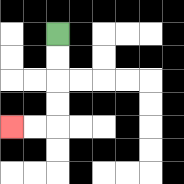{'start': '[2, 1]', 'end': '[0, 5]', 'path_directions': 'D,D,D,D,L,L', 'path_coordinates': '[[2, 1], [2, 2], [2, 3], [2, 4], [2, 5], [1, 5], [0, 5]]'}